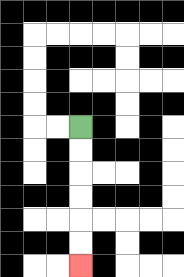{'start': '[3, 5]', 'end': '[3, 11]', 'path_directions': 'D,D,D,D,D,D', 'path_coordinates': '[[3, 5], [3, 6], [3, 7], [3, 8], [3, 9], [3, 10], [3, 11]]'}